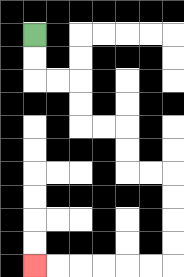{'start': '[1, 1]', 'end': '[1, 11]', 'path_directions': 'D,D,R,R,D,D,R,R,D,D,R,R,D,D,D,D,L,L,L,L,L,L', 'path_coordinates': '[[1, 1], [1, 2], [1, 3], [2, 3], [3, 3], [3, 4], [3, 5], [4, 5], [5, 5], [5, 6], [5, 7], [6, 7], [7, 7], [7, 8], [7, 9], [7, 10], [7, 11], [6, 11], [5, 11], [4, 11], [3, 11], [2, 11], [1, 11]]'}